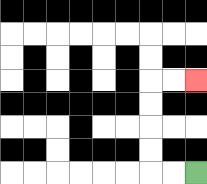{'start': '[8, 7]', 'end': '[8, 3]', 'path_directions': 'L,L,U,U,U,U,R,R', 'path_coordinates': '[[8, 7], [7, 7], [6, 7], [6, 6], [6, 5], [6, 4], [6, 3], [7, 3], [8, 3]]'}